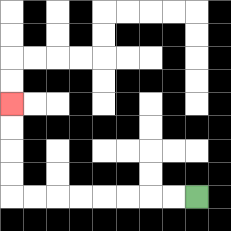{'start': '[8, 8]', 'end': '[0, 4]', 'path_directions': 'L,L,L,L,L,L,L,L,U,U,U,U', 'path_coordinates': '[[8, 8], [7, 8], [6, 8], [5, 8], [4, 8], [3, 8], [2, 8], [1, 8], [0, 8], [0, 7], [0, 6], [0, 5], [0, 4]]'}